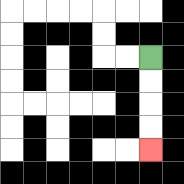{'start': '[6, 2]', 'end': '[6, 6]', 'path_directions': 'D,D,D,D', 'path_coordinates': '[[6, 2], [6, 3], [6, 4], [6, 5], [6, 6]]'}